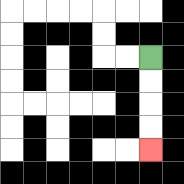{'start': '[6, 2]', 'end': '[6, 6]', 'path_directions': 'D,D,D,D', 'path_coordinates': '[[6, 2], [6, 3], [6, 4], [6, 5], [6, 6]]'}